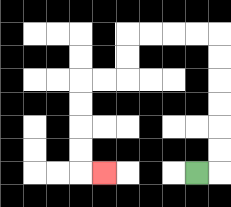{'start': '[8, 7]', 'end': '[4, 7]', 'path_directions': 'R,U,U,U,U,U,U,L,L,L,L,D,D,L,L,D,D,D,D,R', 'path_coordinates': '[[8, 7], [9, 7], [9, 6], [9, 5], [9, 4], [9, 3], [9, 2], [9, 1], [8, 1], [7, 1], [6, 1], [5, 1], [5, 2], [5, 3], [4, 3], [3, 3], [3, 4], [3, 5], [3, 6], [3, 7], [4, 7]]'}